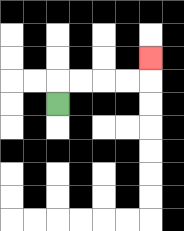{'start': '[2, 4]', 'end': '[6, 2]', 'path_directions': 'U,R,R,R,R,U', 'path_coordinates': '[[2, 4], [2, 3], [3, 3], [4, 3], [5, 3], [6, 3], [6, 2]]'}